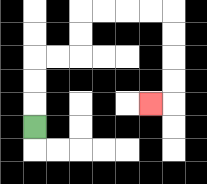{'start': '[1, 5]', 'end': '[6, 4]', 'path_directions': 'U,U,U,R,R,U,U,R,R,R,R,D,D,D,D,L', 'path_coordinates': '[[1, 5], [1, 4], [1, 3], [1, 2], [2, 2], [3, 2], [3, 1], [3, 0], [4, 0], [5, 0], [6, 0], [7, 0], [7, 1], [7, 2], [7, 3], [7, 4], [6, 4]]'}